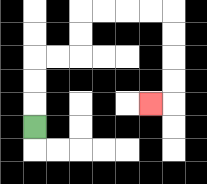{'start': '[1, 5]', 'end': '[6, 4]', 'path_directions': 'U,U,U,R,R,U,U,R,R,R,R,D,D,D,D,L', 'path_coordinates': '[[1, 5], [1, 4], [1, 3], [1, 2], [2, 2], [3, 2], [3, 1], [3, 0], [4, 0], [5, 0], [6, 0], [7, 0], [7, 1], [7, 2], [7, 3], [7, 4], [6, 4]]'}